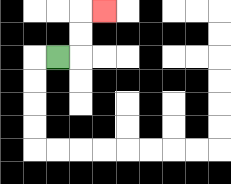{'start': '[2, 2]', 'end': '[4, 0]', 'path_directions': 'R,U,U,R', 'path_coordinates': '[[2, 2], [3, 2], [3, 1], [3, 0], [4, 0]]'}